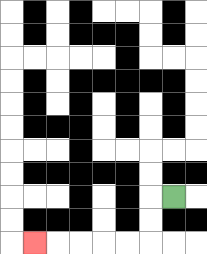{'start': '[7, 8]', 'end': '[1, 10]', 'path_directions': 'L,D,D,L,L,L,L,L', 'path_coordinates': '[[7, 8], [6, 8], [6, 9], [6, 10], [5, 10], [4, 10], [3, 10], [2, 10], [1, 10]]'}